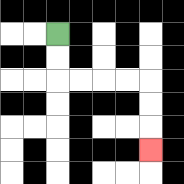{'start': '[2, 1]', 'end': '[6, 6]', 'path_directions': 'D,D,R,R,R,R,D,D,D', 'path_coordinates': '[[2, 1], [2, 2], [2, 3], [3, 3], [4, 3], [5, 3], [6, 3], [6, 4], [6, 5], [6, 6]]'}